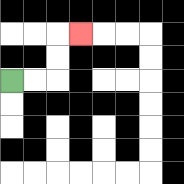{'start': '[0, 3]', 'end': '[3, 1]', 'path_directions': 'R,R,U,U,R', 'path_coordinates': '[[0, 3], [1, 3], [2, 3], [2, 2], [2, 1], [3, 1]]'}